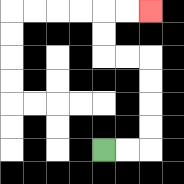{'start': '[4, 6]', 'end': '[6, 0]', 'path_directions': 'R,R,U,U,U,U,L,L,U,U,R,R', 'path_coordinates': '[[4, 6], [5, 6], [6, 6], [6, 5], [6, 4], [6, 3], [6, 2], [5, 2], [4, 2], [4, 1], [4, 0], [5, 0], [6, 0]]'}